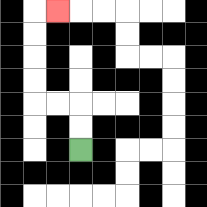{'start': '[3, 6]', 'end': '[2, 0]', 'path_directions': 'U,U,L,L,U,U,U,U,R', 'path_coordinates': '[[3, 6], [3, 5], [3, 4], [2, 4], [1, 4], [1, 3], [1, 2], [1, 1], [1, 0], [2, 0]]'}